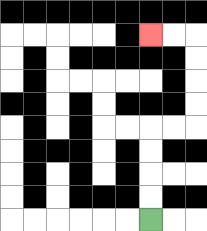{'start': '[6, 9]', 'end': '[6, 1]', 'path_directions': 'U,U,U,U,R,R,U,U,U,U,L,L', 'path_coordinates': '[[6, 9], [6, 8], [6, 7], [6, 6], [6, 5], [7, 5], [8, 5], [8, 4], [8, 3], [8, 2], [8, 1], [7, 1], [6, 1]]'}